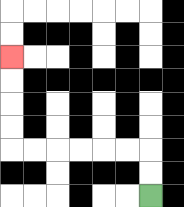{'start': '[6, 8]', 'end': '[0, 2]', 'path_directions': 'U,U,L,L,L,L,L,L,U,U,U,U', 'path_coordinates': '[[6, 8], [6, 7], [6, 6], [5, 6], [4, 6], [3, 6], [2, 6], [1, 6], [0, 6], [0, 5], [0, 4], [0, 3], [0, 2]]'}